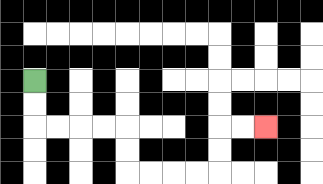{'start': '[1, 3]', 'end': '[11, 5]', 'path_directions': 'D,D,R,R,R,R,D,D,R,R,R,R,U,U,R,R', 'path_coordinates': '[[1, 3], [1, 4], [1, 5], [2, 5], [3, 5], [4, 5], [5, 5], [5, 6], [5, 7], [6, 7], [7, 7], [8, 7], [9, 7], [9, 6], [9, 5], [10, 5], [11, 5]]'}